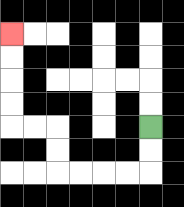{'start': '[6, 5]', 'end': '[0, 1]', 'path_directions': 'D,D,L,L,L,L,U,U,L,L,U,U,U,U', 'path_coordinates': '[[6, 5], [6, 6], [6, 7], [5, 7], [4, 7], [3, 7], [2, 7], [2, 6], [2, 5], [1, 5], [0, 5], [0, 4], [0, 3], [0, 2], [0, 1]]'}